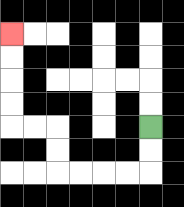{'start': '[6, 5]', 'end': '[0, 1]', 'path_directions': 'D,D,L,L,L,L,U,U,L,L,U,U,U,U', 'path_coordinates': '[[6, 5], [6, 6], [6, 7], [5, 7], [4, 7], [3, 7], [2, 7], [2, 6], [2, 5], [1, 5], [0, 5], [0, 4], [0, 3], [0, 2], [0, 1]]'}